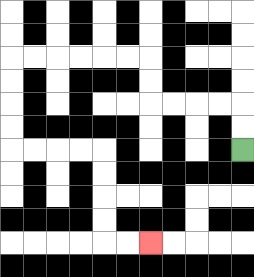{'start': '[10, 6]', 'end': '[6, 10]', 'path_directions': 'U,U,L,L,L,L,U,U,L,L,L,L,L,L,D,D,D,D,R,R,R,R,D,D,D,D,R,R', 'path_coordinates': '[[10, 6], [10, 5], [10, 4], [9, 4], [8, 4], [7, 4], [6, 4], [6, 3], [6, 2], [5, 2], [4, 2], [3, 2], [2, 2], [1, 2], [0, 2], [0, 3], [0, 4], [0, 5], [0, 6], [1, 6], [2, 6], [3, 6], [4, 6], [4, 7], [4, 8], [4, 9], [4, 10], [5, 10], [6, 10]]'}